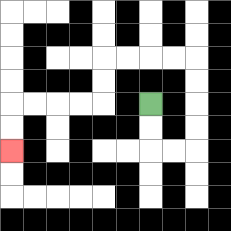{'start': '[6, 4]', 'end': '[0, 6]', 'path_directions': 'D,D,R,R,U,U,U,U,L,L,L,L,D,D,L,L,L,L,D,D', 'path_coordinates': '[[6, 4], [6, 5], [6, 6], [7, 6], [8, 6], [8, 5], [8, 4], [8, 3], [8, 2], [7, 2], [6, 2], [5, 2], [4, 2], [4, 3], [4, 4], [3, 4], [2, 4], [1, 4], [0, 4], [0, 5], [0, 6]]'}